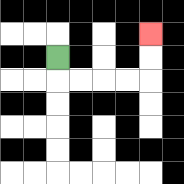{'start': '[2, 2]', 'end': '[6, 1]', 'path_directions': 'D,R,R,R,R,U,U', 'path_coordinates': '[[2, 2], [2, 3], [3, 3], [4, 3], [5, 3], [6, 3], [6, 2], [6, 1]]'}